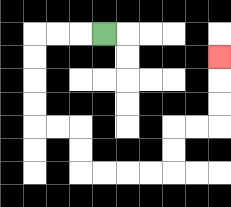{'start': '[4, 1]', 'end': '[9, 2]', 'path_directions': 'L,L,L,D,D,D,D,R,R,D,D,R,R,R,R,U,U,R,R,U,U,U', 'path_coordinates': '[[4, 1], [3, 1], [2, 1], [1, 1], [1, 2], [1, 3], [1, 4], [1, 5], [2, 5], [3, 5], [3, 6], [3, 7], [4, 7], [5, 7], [6, 7], [7, 7], [7, 6], [7, 5], [8, 5], [9, 5], [9, 4], [9, 3], [9, 2]]'}